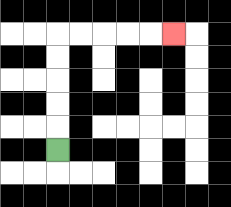{'start': '[2, 6]', 'end': '[7, 1]', 'path_directions': 'U,U,U,U,U,R,R,R,R,R', 'path_coordinates': '[[2, 6], [2, 5], [2, 4], [2, 3], [2, 2], [2, 1], [3, 1], [4, 1], [5, 1], [6, 1], [7, 1]]'}